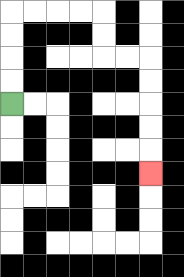{'start': '[0, 4]', 'end': '[6, 7]', 'path_directions': 'U,U,U,U,R,R,R,R,D,D,R,R,D,D,D,D,D', 'path_coordinates': '[[0, 4], [0, 3], [0, 2], [0, 1], [0, 0], [1, 0], [2, 0], [3, 0], [4, 0], [4, 1], [4, 2], [5, 2], [6, 2], [6, 3], [6, 4], [6, 5], [6, 6], [6, 7]]'}